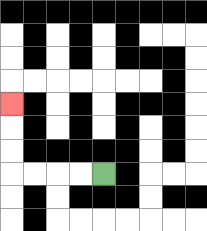{'start': '[4, 7]', 'end': '[0, 4]', 'path_directions': 'L,L,L,L,U,U,U', 'path_coordinates': '[[4, 7], [3, 7], [2, 7], [1, 7], [0, 7], [0, 6], [0, 5], [0, 4]]'}